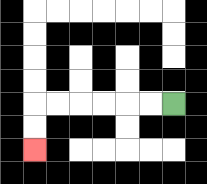{'start': '[7, 4]', 'end': '[1, 6]', 'path_directions': 'L,L,L,L,L,L,D,D', 'path_coordinates': '[[7, 4], [6, 4], [5, 4], [4, 4], [3, 4], [2, 4], [1, 4], [1, 5], [1, 6]]'}